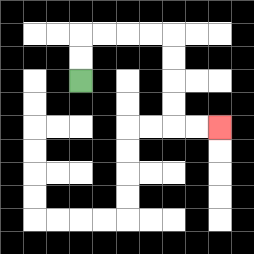{'start': '[3, 3]', 'end': '[9, 5]', 'path_directions': 'U,U,R,R,R,R,D,D,D,D,R,R', 'path_coordinates': '[[3, 3], [3, 2], [3, 1], [4, 1], [5, 1], [6, 1], [7, 1], [7, 2], [7, 3], [7, 4], [7, 5], [8, 5], [9, 5]]'}